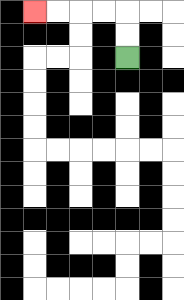{'start': '[5, 2]', 'end': '[1, 0]', 'path_directions': 'U,U,L,L,L,L', 'path_coordinates': '[[5, 2], [5, 1], [5, 0], [4, 0], [3, 0], [2, 0], [1, 0]]'}